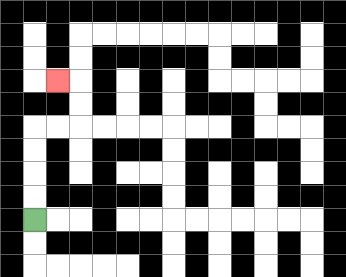{'start': '[1, 9]', 'end': '[2, 3]', 'path_directions': 'U,U,U,U,R,R,U,U,L', 'path_coordinates': '[[1, 9], [1, 8], [1, 7], [1, 6], [1, 5], [2, 5], [3, 5], [3, 4], [3, 3], [2, 3]]'}